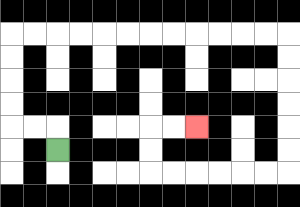{'start': '[2, 6]', 'end': '[8, 5]', 'path_directions': 'U,L,L,U,U,U,U,R,R,R,R,R,R,R,R,R,R,R,R,D,D,D,D,D,D,L,L,L,L,L,L,U,U,R,R', 'path_coordinates': '[[2, 6], [2, 5], [1, 5], [0, 5], [0, 4], [0, 3], [0, 2], [0, 1], [1, 1], [2, 1], [3, 1], [4, 1], [5, 1], [6, 1], [7, 1], [8, 1], [9, 1], [10, 1], [11, 1], [12, 1], [12, 2], [12, 3], [12, 4], [12, 5], [12, 6], [12, 7], [11, 7], [10, 7], [9, 7], [8, 7], [7, 7], [6, 7], [6, 6], [6, 5], [7, 5], [8, 5]]'}